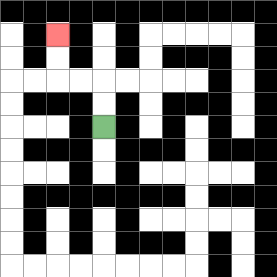{'start': '[4, 5]', 'end': '[2, 1]', 'path_directions': 'U,U,L,L,U,U', 'path_coordinates': '[[4, 5], [4, 4], [4, 3], [3, 3], [2, 3], [2, 2], [2, 1]]'}